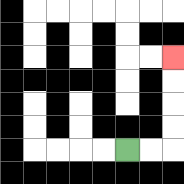{'start': '[5, 6]', 'end': '[7, 2]', 'path_directions': 'R,R,U,U,U,U', 'path_coordinates': '[[5, 6], [6, 6], [7, 6], [7, 5], [7, 4], [7, 3], [7, 2]]'}